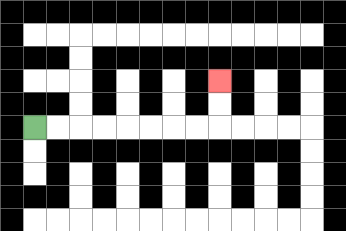{'start': '[1, 5]', 'end': '[9, 3]', 'path_directions': 'R,R,R,R,R,R,R,R,U,U', 'path_coordinates': '[[1, 5], [2, 5], [3, 5], [4, 5], [5, 5], [6, 5], [7, 5], [8, 5], [9, 5], [9, 4], [9, 3]]'}